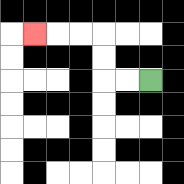{'start': '[6, 3]', 'end': '[1, 1]', 'path_directions': 'L,L,U,U,L,L,L', 'path_coordinates': '[[6, 3], [5, 3], [4, 3], [4, 2], [4, 1], [3, 1], [2, 1], [1, 1]]'}